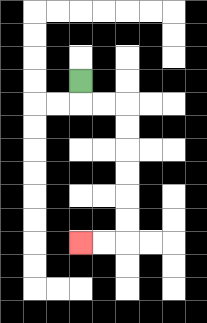{'start': '[3, 3]', 'end': '[3, 10]', 'path_directions': 'D,R,R,D,D,D,D,D,D,L,L', 'path_coordinates': '[[3, 3], [3, 4], [4, 4], [5, 4], [5, 5], [5, 6], [5, 7], [5, 8], [5, 9], [5, 10], [4, 10], [3, 10]]'}